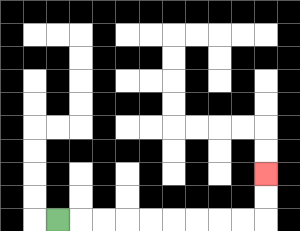{'start': '[2, 9]', 'end': '[11, 7]', 'path_directions': 'R,R,R,R,R,R,R,R,R,U,U', 'path_coordinates': '[[2, 9], [3, 9], [4, 9], [5, 9], [6, 9], [7, 9], [8, 9], [9, 9], [10, 9], [11, 9], [11, 8], [11, 7]]'}